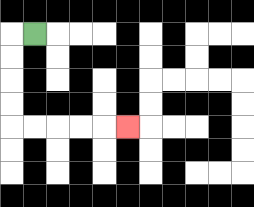{'start': '[1, 1]', 'end': '[5, 5]', 'path_directions': 'L,D,D,D,D,R,R,R,R,R', 'path_coordinates': '[[1, 1], [0, 1], [0, 2], [0, 3], [0, 4], [0, 5], [1, 5], [2, 5], [3, 5], [4, 5], [5, 5]]'}